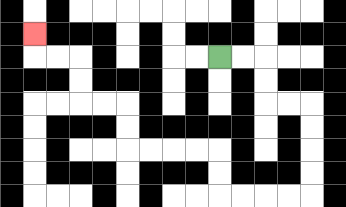{'start': '[9, 2]', 'end': '[1, 1]', 'path_directions': 'R,R,D,D,R,R,D,D,D,D,L,L,L,L,U,U,L,L,L,L,U,U,L,L,U,U,L,L,U', 'path_coordinates': '[[9, 2], [10, 2], [11, 2], [11, 3], [11, 4], [12, 4], [13, 4], [13, 5], [13, 6], [13, 7], [13, 8], [12, 8], [11, 8], [10, 8], [9, 8], [9, 7], [9, 6], [8, 6], [7, 6], [6, 6], [5, 6], [5, 5], [5, 4], [4, 4], [3, 4], [3, 3], [3, 2], [2, 2], [1, 2], [1, 1]]'}